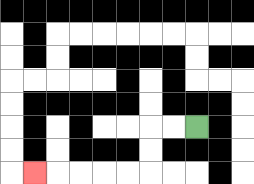{'start': '[8, 5]', 'end': '[1, 7]', 'path_directions': 'L,L,D,D,L,L,L,L,L', 'path_coordinates': '[[8, 5], [7, 5], [6, 5], [6, 6], [6, 7], [5, 7], [4, 7], [3, 7], [2, 7], [1, 7]]'}